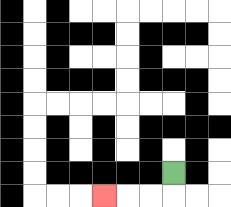{'start': '[7, 7]', 'end': '[4, 8]', 'path_directions': 'D,L,L,L', 'path_coordinates': '[[7, 7], [7, 8], [6, 8], [5, 8], [4, 8]]'}